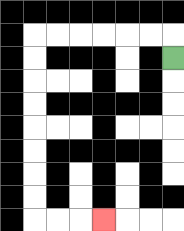{'start': '[7, 2]', 'end': '[4, 9]', 'path_directions': 'U,L,L,L,L,L,L,D,D,D,D,D,D,D,D,R,R,R', 'path_coordinates': '[[7, 2], [7, 1], [6, 1], [5, 1], [4, 1], [3, 1], [2, 1], [1, 1], [1, 2], [1, 3], [1, 4], [1, 5], [1, 6], [1, 7], [1, 8], [1, 9], [2, 9], [3, 9], [4, 9]]'}